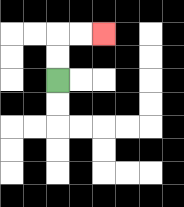{'start': '[2, 3]', 'end': '[4, 1]', 'path_directions': 'U,U,R,R', 'path_coordinates': '[[2, 3], [2, 2], [2, 1], [3, 1], [4, 1]]'}